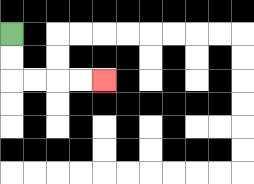{'start': '[0, 1]', 'end': '[4, 3]', 'path_directions': 'D,D,R,R,R,R', 'path_coordinates': '[[0, 1], [0, 2], [0, 3], [1, 3], [2, 3], [3, 3], [4, 3]]'}